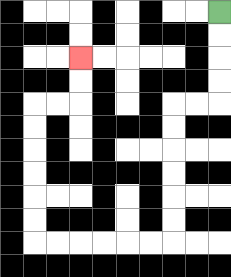{'start': '[9, 0]', 'end': '[3, 2]', 'path_directions': 'D,D,D,D,L,L,D,D,D,D,D,D,L,L,L,L,L,L,U,U,U,U,U,U,R,R,U,U', 'path_coordinates': '[[9, 0], [9, 1], [9, 2], [9, 3], [9, 4], [8, 4], [7, 4], [7, 5], [7, 6], [7, 7], [7, 8], [7, 9], [7, 10], [6, 10], [5, 10], [4, 10], [3, 10], [2, 10], [1, 10], [1, 9], [1, 8], [1, 7], [1, 6], [1, 5], [1, 4], [2, 4], [3, 4], [3, 3], [3, 2]]'}